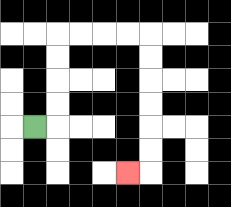{'start': '[1, 5]', 'end': '[5, 7]', 'path_directions': 'R,U,U,U,U,R,R,R,R,D,D,D,D,D,D,L', 'path_coordinates': '[[1, 5], [2, 5], [2, 4], [2, 3], [2, 2], [2, 1], [3, 1], [4, 1], [5, 1], [6, 1], [6, 2], [6, 3], [6, 4], [6, 5], [6, 6], [6, 7], [5, 7]]'}